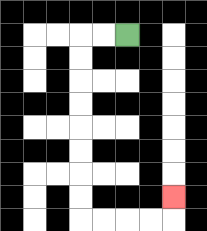{'start': '[5, 1]', 'end': '[7, 8]', 'path_directions': 'L,L,D,D,D,D,D,D,D,D,R,R,R,R,U', 'path_coordinates': '[[5, 1], [4, 1], [3, 1], [3, 2], [3, 3], [3, 4], [3, 5], [3, 6], [3, 7], [3, 8], [3, 9], [4, 9], [5, 9], [6, 9], [7, 9], [7, 8]]'}